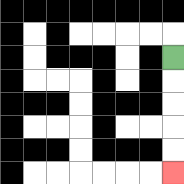{'start': '[7, 2]', 'end': '[7, 7]', 'path_directions': 'D,D,D,D,D', 'path_coordinates': '[[7, 2], [7, 3], [7, 4], [7, 5], [7, 6], [7, 7]]'}